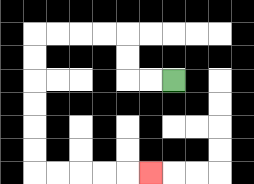{'start': '[7, 3]', 'end': '[6, 7]', 'path_directions': 'L,L,U,U,L,L,L,L,D,D,D,D,D,D,R,R,R,R,R', 'path_coordinates': '[[7, 3], [6, 3], [5, 3], [5, 2], [5, 1], [4, 1], [3, 1], [2, 1], [1, 1], [1, 2], [1, 3], [1, 4], [1, 5], [1, 6], [1, 7], [2, 7], [3, 7], [4, 7], [5, 7], [6, 7]]'}